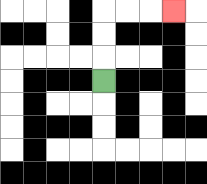{'start': '[4, 3]', 'end': '[7, 0]', 'path_directions': 'U,U,U,R,R,R', 'path_coordinates': '[[4, 3], [4, 2], [4, 1], [4, 0], [5, 0], [6, 0], [7, 0]]'}